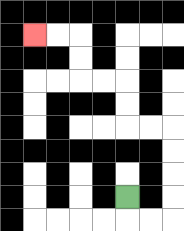{'start': '[5, 8]', 'end': '[1, 1]', 'path_directions': 'D,R,R,U,U,U,U,L,L,U,U,L,L,U,U,L,L', 'path_coordinates': '[[5, 8], [5, 9], [6, 9], [7, 9], [7, 8], [7, 7], [7, 6], [7, 5], [6, 5], [5, 5], [5, 4], [5, 3], [4, 3], [3, 3], [3, 2], [3, 1], [2, 1], [1, 1]]'}